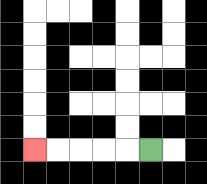{'start': '[6, 6]', 'end': '[1, 6]', 'path_directions': 'L,L,L,L,L', 'path_coordinates': '[[6, 6], [5, 6], [4, 6], [3, 6], [2, 6], [1, 6]]'}